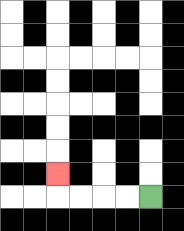{'start': '[6, 8]', 'end': '[2, 7]', 'path_directions': 'L,L,L,L,U', 'path_coordinates': '[[6, 8], [5, 8], [4, 8], [3, 8], [2, 8], [2, 7]]'}